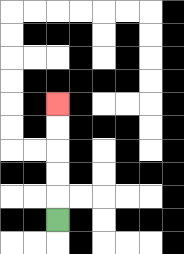{'start': '[2, 9]', 'end': '[2, 4]', 'path_directions': 'U,U,U,U,U', 'path_coordinates': '[[2, 9], [2, 8], [2, 7], [2, 6], [2, 5], [2, 4]]'}